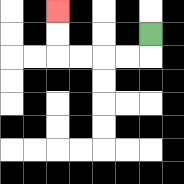{'start': '[6, 1]', 'end': '[2, 0]', 'path_directions': 'D,L,L,L,L,U,U', 'path_coordinates': '[[6, 1], [6, 2], [5, 2], [4, 2], [3, 2], [2, 2], [2, 1], [2, 0]]'}